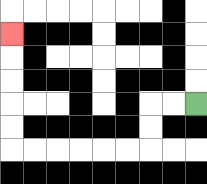{'start': '[8, 4]', 'end': '[0, 1]', 'path_directions': 'L,L,D,D,L,L,L,L,L,L,U,U,U,U,U', 'path_coordinates': '[[8, 4], [7, 4], [6, 4], [6, 5], [6, 6], [5, 6], [4, 6], [3, 6], [2, 6], [1, 6], [0, 6], [0, 5], [0, 4], [0, 3], [0, 2], [0, 1]]'}